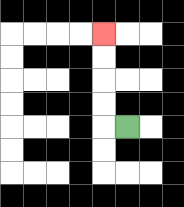{'start': '[5, 5]', 'end': '[4, 1]', 'path_directions': 'L,U,U,U,U', 'path_coordinates': '[[5, 5], [4, 5], [4, 4], [4, 3], [4, 2], [4, 1]]'}